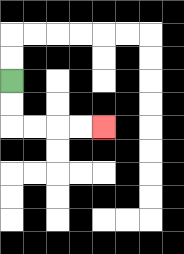{'start': '[0, 3]', 'end': '[4, 5]', 'path_directions': 'D,D,R,R,R,R', 'path_coordinates': '[[0, 3], [0, 4], [0, 5], [1, 5], [2, 5], [3, 5], [4, 5]]'}